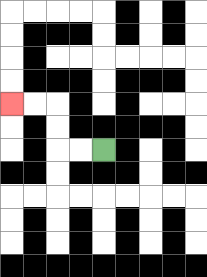{'start': '[4, 6]', 'end': '[0, 4]', 'path_directions': 'L,L,U,U,L,L', 'path_coordinates': '[[4, 6], [3, 6], [2, 6], [2, 5], [2, 4], [1, 4], [0, 4]]'}